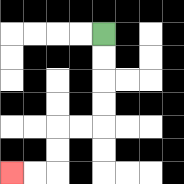{'start': '[4, 1]', 'end': '[0, 7]', 'path_directions': 'D,D,D,D,L,L,D,D,L,L', 'path_coordinates': '[[4, 1], [4, 2], [4, 3], [4, 4], [4, 5], [3, 5], [2, 5], [2, 6], [2, 7], [1, 7], [0, 7]]'}